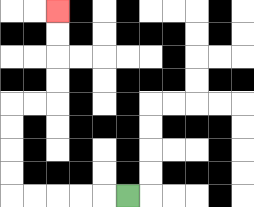{'start': '[5, 8]', 'end': '[2, 0]', 'path_directions': 'L,L,L,L,L,U,U,U,U,R,R,U,U,U,U', 'path_coordinates': '[[5, 8], [4, 8], [3, 8], [2, 8], [1, 8], [0, 8], [0, 7], [0, 6], [0, 5], [0, 4], [1, 4], [2, 4], [2, 3], [2, 2], [2, 1], [2, 0]]'}